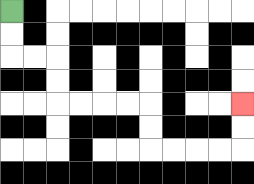{'start': '[0, 0]', 'end': '[10, 4]', 'path_directions': 'D,D,R,R,D,D,R,R,R,R,D,D,R,R,R,R,U,U', 'path_coordinates': '[[0, 0], [0, 1], [0, 2], [1, 2], [2, 2], [2, 3], [2, 4], [3, 4], [4, 4], [5, 4], [6, 4], [6, 5], [6, 6], [7, 6], [8, 6], [9, 6], [10, 6], [10, 5], [10, 4]]'}